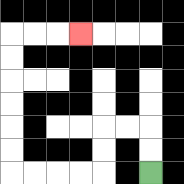{'start': '[6, 7]', 'end': '[3, 1]', 'path_directions': 'U,U,L,L,D,D,L,L,L,L,U,U,U,U,U,U,R,R,R', 'path_coordinates': '[[6, 7], [6, 6], [6, 5], [5, 5], [4, 5], [4, 6], [4, 7], [3, 7], [2, 7], [1, 7], [0, 7], [0, 6], [0, 5], [0, 4], [0, 3], [0, 2], [0, 1], [1, 1], [2, 1], [3, 1]]'}